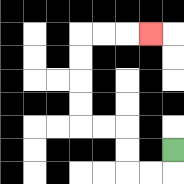{'start': '[7, 6]', 'end': '[6, 1]', 'path_directions': 'D,L,L,U,U,L,L,U,U,U,U,R,R,R', 'path_coordinates': '[[7, 6], [7, 7], [6, 7], [5, 7], [5, 6], [5, 5], [4, 5], [3, 5], [3, 4], [3, 3], [3, 2], [3, 1], [4, 1], [5, 1], [6, 1]]'}